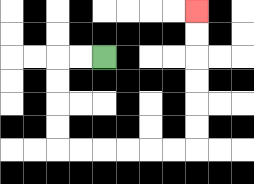{'start': '[4, 2]', 'end': '[8, 0]', 'path_directions': 'L,L,D,D,D,D,R,R,R,R,R,R,U,U,U,U,U,U', 'path_coordinates': '[[4, 2], [3, 2], [2, 2], [2, 3], [2, 4], [2, 5], [2, 6], [3, 6], [4, 6], [5, 6], [6, 6], [7, 6], [8, 6], [8, 5], [8, 4], [8, 3], [8, 2], [8, 1], [8, 0]]'}